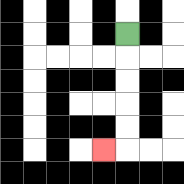{'start': '[5, 1]', 'end': '[4, 6]', 'path_directions': 'D,D,D,D,D,L', 'path_coordinates': '[[5, 1], [5, 2], [5, 3], [5, 4], [5, 5], [5, 6], [4, 6]]'}